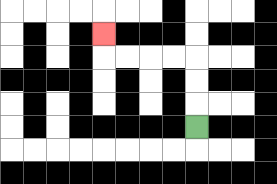{'start': '[8, 5]', 'end': '[4, 1]', 'path_directions': 'U,U,U,L,L,L,L,U', 'path_coordinates': '[[8, 5], [8, 4], [8, 3], [8, 2], [7, 2], [6, 2], [5, 2], [4, 2], [4, 1]]'}